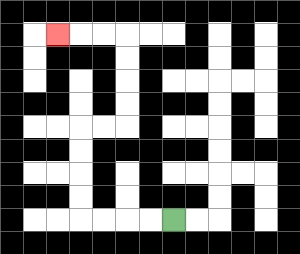{'start': '[7, 9]', 'end': '[2, 1]', 'path_directions': 'L,L,L,L,U,U,U,U,R,R,U,U,U,U,L,L,L', 'path_coordinates': '[[7, 9], [6, 9], [5, 9], [4, 9], [3, 9], [3, 8], [3, 7], [3, 6], [3, 5], [4, 5], [5, 5], [5, 4], [5, 3], [5, 2], [5, 1], [4, 1], [3, 1], [2, 1]]'}